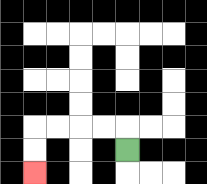{'start': '[5, 6]', 'end': '[1, 7]', 'path_directions': 'U,L,L,L,L,D,D', 'path_coordinates': '[[5, 6], [5, 5], [4, 5], [3, 5], [2, 5], [1, 5], [1, 6], [1, 7]]'}